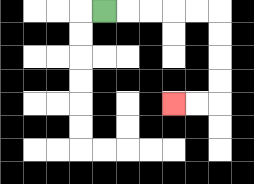{'start': '[4, 0]', 'end': '[7, 4]', 'path_directions': 'R,R,R,R,R,D,D,D,D,L,L', 'path_coordinates': '[[4, 0], [5, 0], [6, 0], [7, 0], [8, 0], [9, 0], [9, 1], [9, 2], [9, 3], [9, 4], [8, 4], [7, 4]]'}